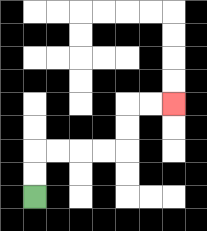{'start': '[1, 8]', 'end': '[7, 4]', 'path_directions': 'U,U,R,R,R,R,U,U,R,R', 'path_coordinates': '[[1, 8], [1, 7], [1, 6], [2, 6], [3, 6], [4, 6], [5, 6], [5, 5], [5, 4], [6, 4], [7, 4]]'}